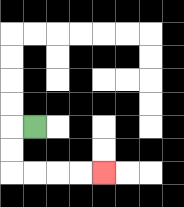{'start': '[1, 5]', 'end': '[4, 7]', 'path_directions': 'L,D,D,R,R,R,R', 'path_coordinates': '[[1, 5], [0, 5], [0, 6], [0, 7], [1, 7], [2, 7], [3, 7], [4, 7]]'}